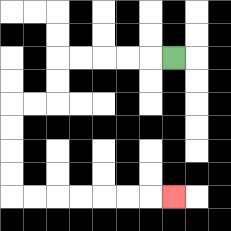{'start': '[7, 2]', 'end': '[7, 8]', 'path_directions': 'L,L,L,L,L,D,D,L,L,D,D,D,D,R,R,R,R,R,R,R', 'path_coordinates': '[[7, 2], [6, 2], [5, 2], [4, 2], [3, 2], [2, 2], [2, 3], [2, 4], [1, 4], [0, 4], [0, 5], [0, 6], [0, 7], [0, 8], [1, 8], [2, 8], [3, 8], [4, 8], [5, 8], [6, 8], [7, 8]]'}